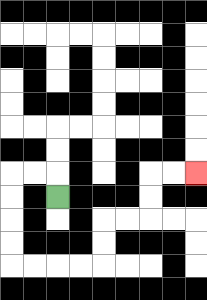{'start': '[2, 8]', 'end': '[8, 7]', 'path_directions': 'U,L,L,D,D,D,D,R,R,R,R,U,U,R,R,U,U,R,R', 'path_coordinates': '[[2, 8], [2, 7], [1, 7], [0, 7], [0, 8], [0, 9], [0, 10], [0, 11], [1, 11], [2, 11], [3, 11], [4, 11], [4, 10], [4, 9], [5, 9], [6, 9], [6, 8], [6, 7], [7, 7], [8, 7]]'}